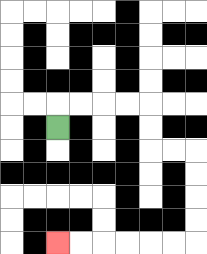{'start': '[2, 5]', 'end': '[2, 10]', 'path_directions': 'U,R,R,R,R,D,D,R,R,D,D,D,D,L,L,L,L,L,L', 'path_coordinates': '[[2, 5], [2, 4], [3, 4], [4, 4], [5, 4], [6, 4], [6, 5], [6, 6], [7, 6], [8, 6], [8, 7], [8, 8], [8, 9], [8, 10], [7, 10], [6, 10], [5, 10], [4, 10], [3, 10], [2, 10]]'}